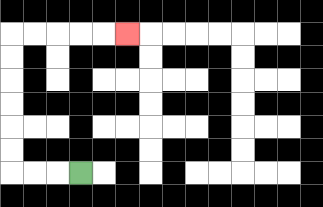{'start': '[3, 7]', 'end': '[5, 1]', 'path_directions': 'L,L,L,U,U,U,U,U,U,R,R,R,R,R', 'path_coordinates': '[[3, 7], [2, 7], [1, 7], [0, 7], [0, 6], [0, 5], [0, 4], [0, 3], [0, 2], [0, 1], [1, 1], [2, 1], [3, 1], [4, 1], [5, 1]]'}